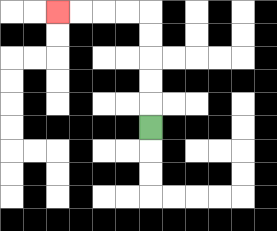{'start': '[6, 5]', 'end': '[2, 0]', 'path_directions': 'U,U,U,U,U,L,L,L,L', 'path_coordinates': '[[6, 5], [6, 4], [6, 3], [6, 2], [6, 1], [6, 0], [5, 0], [4, 0], [3, 0], [2, 0]]'}